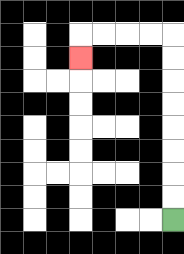{'start': '[7, 9]', 'end': '[3, 2]', 'path_directions': 'U,U,U,U,U,U,U,U,L,L,L,L,D', 'path_coordinates': '[[7, 9], [7, 8], [7, 7], [7, 6], [7, 5], [7, 4], [7, 3], [7, 2], [7, 1], [6, 1], [5, 1], [4, 1], [3, 1], [3, 2]]'}